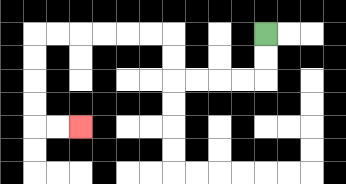{'start': '[11, 1]', 'end': '[3, 5]', 'path_directions': 'D,D,L,L,L,L,U,U,L,L,L,L,L,L,D,D,D,D,R,R', 'path_coordinates': '[[11, 1], [11, 2], [11, 3], [10, 3], [9, 3], [8, 3], [7, 3], [7, 2], [7, 1], [6, 1], [5, 1], [4, 1], [3, 1], [2, 1], [1, 1], [1, 2], [1, 3], [1, 4], [1, 5], [2, 5], [3, 5]]'}